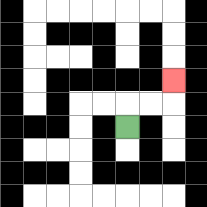{'start': '[5, 5]', 'end': '[7, 3]', 'path_directions': 'U,R,R,U', 'path_coordinates': '[[5, 5], [5, 4], [6, 4], [7, 4], [7, 3]]'}